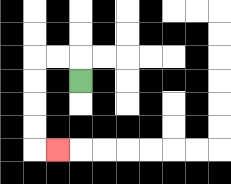{'start': '[3, 3]', 'end': '[2, 6]', 'path_directions': 'U,L,L,D,D,D,D,R', 'path_coordinates': '[[3, 3], [3, 2], [2, 2], [1, 2], [1, 3], [1, 4], [1, 5], [1, 6], [2, 6]]'}